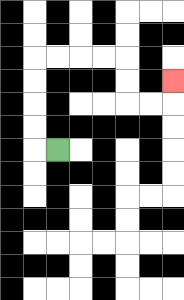{'start': '[2, 6]', 'end': '[7, 3]', 'path_directions': 'L,U,U,U,U,R,R,R,R,D,D,R,R,U', 'path_coordinates': '[[2, 6], [1, 6], [1, 5], [1, 4], [1, 3], [1, 2], [2, 2], [3, 2], [4, 2], [5, 2], [5, 3], [5, 4], [6, 4], [7, 4], [7, 3]]'}